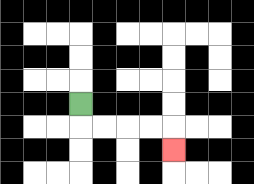{'start': '[3, 4]', 'end': '[7, 6]', 'path_directions': 'D,R,R,R,R,D', 'path_coordinates': '[[3, 4], [3, 5], [4, 5], [5, 5], [6, 5], [7, 5], [7, 6]]'}